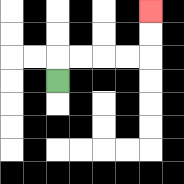{'start': '[2, 3]', 'end': '[6, 0]', 'path_directions': 'U,R,R,R,R,U,U', 'path_coordinates': '[[2, 3], [2, 2], [3, 2], [4, 2], [5, 2], [6, 2], [6, 1], [6, 0]]'}